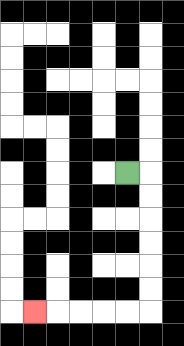{'start': '[5, 7]', 'end': '[1, 13]', 'path_directions': 'R,D,D,D,D,D,D,L,L,L,L,L', 'path_coordinates': '[[5, 7], [6, 7], [6, 8], [6, 9], [6, 10], [6, 11], [6, 12], [6, 13], [5, 13], [4, 13], [3, 13], [2, 13], [1, 13]]'}